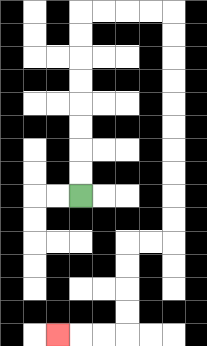{'start': '[3, 8]', 'end': '[2, 14]', 'path_directions': 'U,U,U,U,U,U,U,U,R,R,R,R,D,D,D,D,D,D,D,D,D,D,L,L,D,D,D,D,L,L,L', 'path_coordinates': '[[3, 8], [3, 7], [3, 6], [3, 5], [3, 4], [3, 3], [3, 2], [3, 1], [3, 0], [4, 0], [5, 0], [6, 0], [7, 0], [7, 1], [7, 2], [7, 3], [7, 4], [7, 5], [7, 6], [7, 7], [7, 8], [7, 9], [7, 10], [6, 10], [5, 10], [5, 11], [5, 12], [5, 13], [5, 14], [4, 14], [3, 14], [2, 14]]'}